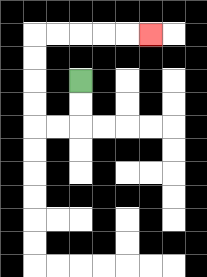{'start': '[3, 3]', 'end': '[6, 1]', 'path_directions': 'D,D,L,L,U,U,U,U,R,R,R,R,R', 'path_coordinates': '[[3, 3], [3, 4], [3, 5], [2, 5], [1, 5], [1, 4], [1, 3], [1, 2], [1, 1], [2, 1], [3, 1], [4, 1], [5, 1], [6, 1]]'}